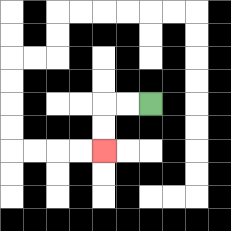{'start': '[6, 4]', 'end': '[4, 6]', 'path_directions': 'L,L,D,D', 'path_coordinates': '[[6, 4], [5, 4], [4, 4], [4, 5], [4, 6]]'}